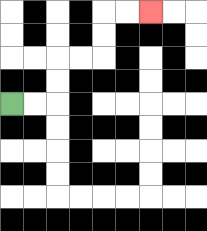{'start': '[0, 4]', 'end': '[6, 0]', 'path_directions': 'R,R,U,U,R,R,U,U,R,R', 'path_coordinates': '[[0, 4], [1, 4], [2, 4], [2, 3], [2, 2], [3, 2], [4, 2], [4, 1], [4, 0], [5, 0], [6, 0]]'}